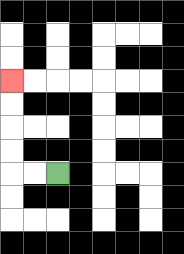{'start': '[2, 7]', 'end': '[0, 3]', 'path_directions': 'L,L,U,U,U,U', 'path_coordinates': '[[2, 7], [1, 7], [0, 7], [0, 6], [0, 5], [0, 4], [0, 3]]'}